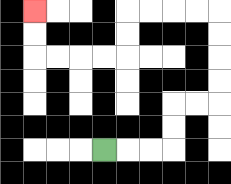{'start': '[4, 6]', 'end': '[1, 0]', 'path_directions': 'R,R,R,U,U,R,R,U,U,U,U,L,L,L,L,D,D,L,L,L,L,U,U', 'path_coordinates': '[[4, 6], [5, 6], [6, 6], [7, 6], [7, 5], [7, 4], [8, 4], [9, 4], [9, 3], [9, 2], [9, 1], [9, 0], [8, 0], [7, 0], [6, 0], [5, 0], [5, 1], [5, 2], [4, 2], [3, 2], [2, 2], [1, 2], [1, 1], [1, 0]]'}